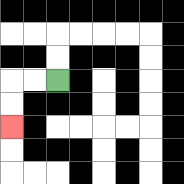{'start': '[2, 3]', 'end': '[0, 5]', 'path_directions': 'L,L,D,D', 'path_coordinates': '[[2, 3], [1, 3], [0, 3], [0, 4], [0, 5]]'}